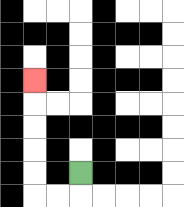{'start': '[3, 7]', 'end': '[1, 3]', 'path_directions': 'D,L,L,U,U,U,U,U', 'path_coordinates': '[[3, 7], [3, 8], [2, 8], [1, 8], [1, 7], [1, 6], [1, 5], [1, 4], [1, 3]]'}